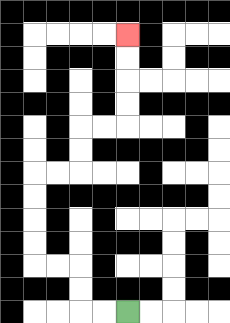{'start': '[5, 13]', 'end': '[5, 1]', 'path_directions': 'L,L,U,U,L,L,U,U,U,U,R,R,U,U,R,R,U,U,U,U', 'path_coordinates': '[[5, 13], [4, 13], [3, 13], [3, 12], [3, 11], [2, 11], [1, 11], [1, 10], [1, 9], [1, 8], [1, 7], [2, 7], [3, 7], [3, 6], [3, 5], [4, 5], [5, 5], [5, 4], [5, 3], [5, 2], [5, 1]]'}